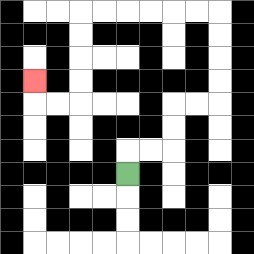{'start': '[5, 7]', 'end': '[1, 3]', 'path_directions': 'U,R,R,U,U,R,R,U,U,U,U,L,L,L,L,L,L,D,D,D,D,L,L,U', 'path_coordinates': '[[5, 7], [5, 6], [6, 6], [7, 6], [7, 5], [7, 4], [8, 4], [9, 4], [9, 3], [9, 2], [9, 1], [9, 0], [8, 0], [7, 0], [6, 0], [5, 0], [4, 0], [3, 0], [3, 1], [3, 2], [3, 3], [3, 4], [2, 4], [1, 4], [1, 3]]'}